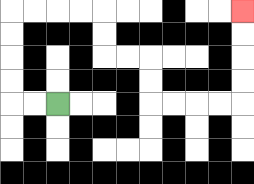{'start': '[2, 4]', 'end': '[10, 0]', 'path_directions': 'L,L,U,U,U,U,R,R,R,R,D,D,R,R,D,D,R,R,R,R,U,U,U,U', 'path_coordinates': '[[2, 4], [1, 4], [0, 4], [0, 3], [0, 2], [0, 1], [0, 0], [1, 0], [2, 0], [3, 0], [4, 0], [4, 1], [4, 2], [5, 2], [6, 2], [6, 3], [6, 4], [7, 4], [8, 4], [9, 4], [10, 4], [10, 3], [10, 2], [10, 1], [10, 0]]'}